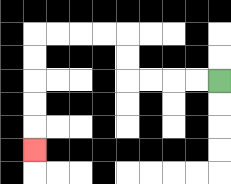{'start': '[9, 3]', 'end': '[1, 6]', 'path_directions': 'L,L,L,L,U,U,L,L,L,L,D,D,D,D,D', 'path_coordinates': '[[9, 3], [8, 3], [7, 3], [6, 3], [5, 3], [5, 2], [5, 1], [4, 1], [3, 1], [2, 1], [1, 1], [1, 2], [1, 3], [1, 4], [1, 5], [1, 6]]'}